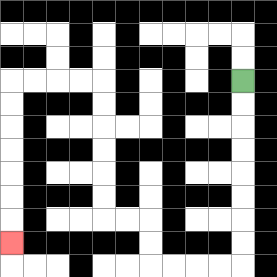{'start': '[10, 3]', 'end': '[0, 10]', 'path_directions': 'D,D,D,D,D,D,D,D,L,L,L,L,U,U,L,L,U,U,U,U,U,U,L,L,L,L,D,D,D,D,D,D,D', 'path_coordinates': '[[10, 3], [10, 4], [10, 5], [10, 6], [10, 7], [10, 8], [10, 9], [10, 10], [10, 11], [9, 11], [8, 11], [7, 11], [6, 11], [6, 10], [6, 9], [5, 9], [4, 9], [4, 8], [4, 7], [4, 6], [4, 5], [4, 4], [4, 3], [3, 3], [2, 3], [1, 3], [0, 3], [0, 4], [0, 5], [0, 6], [0, 7], [0, 8], [0, 9], [0, 10]]'}